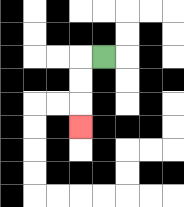{'start': '[4, 2]', 'end': '[3, 5]', 'path_directions': 'L,D,D,D', 'path_coordinates': '[[4, 2], [3, 2], [3, 3], [3, 4], [3, 5]]'}